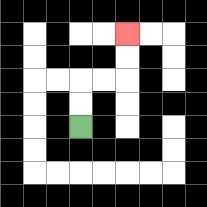{'start': '[3, 5]', 'end': '[5, 1]', 'path_directions': 'U,U,R,R,U,U', 'path_coordinates': '[[3, 5], [3, 4], [3, 3], [4, 3], [5, 3], [5, 2], [5, 1]]'}